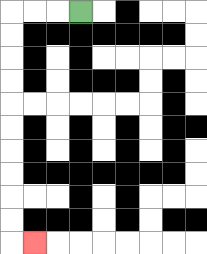{'start': '[3, 0]', 'end': '[1, 10]', 'path_directions': 'L,L,L,D,D,D,D,D,D,D,D,D,D,R', 'path_coordinates': '[[3, 0], [2, 0], [1, 0], [0, 0], [0, 1], [0, 2], [0, 3], [0, 4], [0, 5], [0, 6], [0, 7], [0, 8], [0, 9], [0, 10], [1, 10]]'}